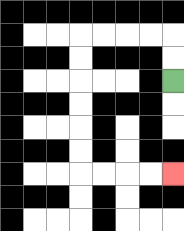{'start': '[7, 3]', 'end': '[7, 7]', 'path_directions': 'U,U,L,L,L,L,D,D,D,D,D,D,R,R,R,R', 'path_coordinates': '[[7, 3], [7, 2], [7, 1], [6, 1], [5, 1], [4, 1], [3, 1], [3, 2], [3, 3], [3, 4], [3, 5], [3, 6], [3, 7], [4, 7], [5, 7], [6, 7], [7, 7]]'}